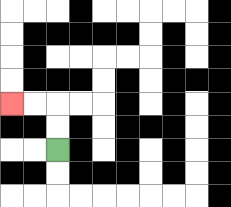{'start': '[2, 6]', 'end': '[0, 4]', 'path_directions': 'U,U,L,L', 'path_coordinates': '[[2, 6], [2, 5], [2, 4], [1, 4], [0, 4]]'}